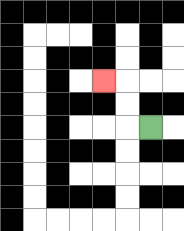{'start': '[6, 5]', 'end': '[4, 3]', 'path_directions': 'L,U,U,L', 'path_coordinates': '[[6, 5], [5, 5], [5, 4], [5, 3], [4, 3]]'}